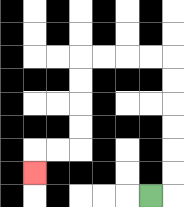{'start': '[6, 8]', 'end': '[1, 7]', 'path_directions': 'R,U,U,U,U,U,U,L,L,L,L,D,D,D,D,L,L,D', 'path_coordinates': '[[6, 8], [7, 8], [7, 7], [7, 6], [7, 5], [7, 4], [7, 3], [7, 2], [6, 2], [5, 2], [4, 2], [3, 2], [3, 3], [3, 4], [3, 5], [3, 6], [2, 6], [1, 6], [1, 7]]'}